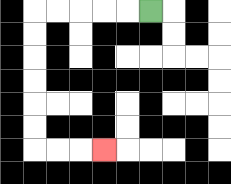{'start': '[6, 0]', 'end': '[4, 6]', 'path_directions': 'L,L,L,L,L,D,D,D,D,D,D,R,R,R', 'path_coordinates': '[[6, 0], [5, 0], [4, 0], [3, 0], [2, 0], [1, 0], [1, 1], [1, 2], [1, 3], [1, 4], [1, 5], [1, 6], [2, 6], [3, 6], [4, 6]]'}